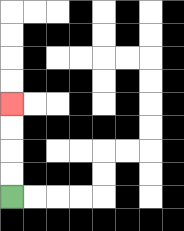{'start': '[0, 8]', 'end': '[0, 4]', 'path_directions': 'U,U,U,U', 'path_coordinates': '[[0, 8], [0, 7], [0, 6], [0, 5], [0, 4]]'}